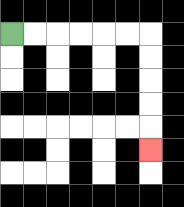{'start': '[0, 1]', 'end': '[6, 6]', 'path_directions': 'R,R,R,R,R,R,D,D,D,D,D', 'path_coordinates': '[[0, 1], [1, 1], [2, 1], [3, 1], [4, 1], [5, 1], [6, 1], [6, 2], [6, 3], [6, 4], [6, 5], [6, 6]]'}